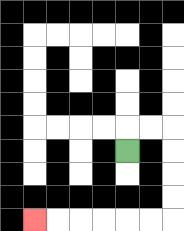{'start': '[5, 6]', 'end': '[1, 9]', 'path_directions': 'U,R,R,D,D,D,D,L,L,L,L,L,L', 'path_coordinates': '[[5, 6], [5, 5], [6, 5], [7, 5], [7, 6], [7, 7], [7, 8], [7, 9], [6, 9], [5, 9], [4, 9], [3, 9], [2, 9], [1, 9]]'}